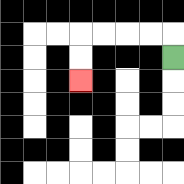{'start': '[7, 2]', 'end': '[3, 3]', 'path_directions': 'U,L,L,L,L,D,D', 'path_coordinates': '[[7, 2], [7, 1], [6, 1], [5, 1], [4, 1], [3, 1], [3, 2], [3, 3]]'}